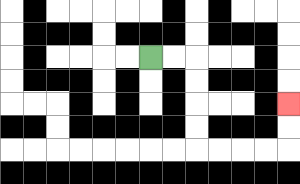{'start': '[6, 2]', 'end': '[12, 4]', 'path_directions': 'R,R,D,D,D,D,R,R,R,R,U,U', 'path_coordinates': '[[6, 2], [7, 2], [8, 2], [8, 3], [8, 4], [8, 5], [8, 6], [9, 6], [10, 6], [11, 6], [12, 6], [12, 5], [12, 4]]'}